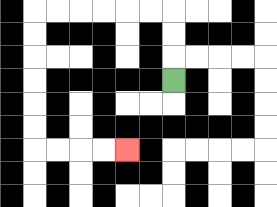{'start': '[7, 3]', 'end': '[5, 6]', 'path_directions': 'U,U,U,L,L,L,L,L,L,D,D,D,D,D,D,R,R,R,R', 'path_coordinates': '[[7, 3], [7, 2], [7, 1], [7, 0], [6, 0], [5, 0], [4, 0], [3, 0], [2, 0], [1, 0], [1, 1], [1, 2], [1, 3], [1, 4], [1, 5], [1, 6], [2, 6], [3, 6], [4, 6], [5, 6]]'}